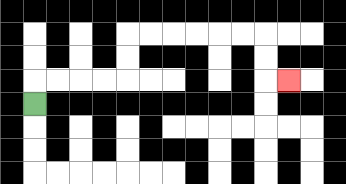{'start': '[1, 4]', 'end': '[12, 3]', 'path_directions': 'U,R,R,R,R,U,U,R,R,R,R,R,R,D,D,R', 'path_coordinates': '[[1, 4], [1, 3], [2, 3], [3, 3], [4, 3], [5, 3], [5, 2], [5, 1], [6, 1], [7, 1], [8, 1], [9, 1], [10, 1], [11, 1], [11, 2], [11, 3], [12, 3]]'}